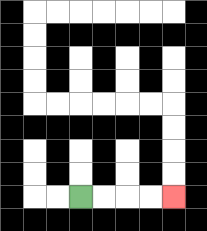{'start': '[3, 8]', 'end': '[7, 8]', 'path_directions': 'R,R,R,R', 'path_coordinates': '[[3, 8], [4, 8], [5, 8], [6, 8], [7, 8]]'}